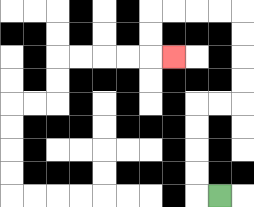{'start': '[9, 8]', 'end': '[7, 2]', 'path_directions': 'L,U,U,U,U,R,R,U,U,U,U,L,L,L,L,D,D,R', 'path_coordinates': '[[9, 8], [8, 8], [8, 7], [8, 6], [8, 5], [8, 4], [9, 4], [10, 4], [10, 3], [10, 2], [10, 1], [10, 0], [9, 0], [8, 0], [7, 0], [6, 0], [6, 1], [6, 2], [7, 2]]'}